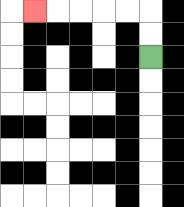{'start': '[6, 2]', 'end': '[1, 0]', 'path_directions': 'U,U,L,L,L,L,L', 'path_coordinates': '[[6, 2], [6, 1], [6, 0], [5, 0], [4, 0], [3, 0], [2, 0], [1, 0]]'}